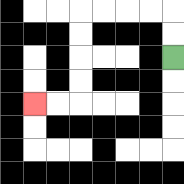{'start': '[7, 2]', 'end': '[1, 4]', 'path_directions': 'U,U,L,L,L,L,D,D,D,D,L,L', 'path_coordinates': '[[7, 2], [7, 1], [7, 0], [6, 0], [5, 0], [4, 0], [3, 0], [3, 1], [3, 2], [3, 3], [3, 4], [2, 4], [1, 4]]'}